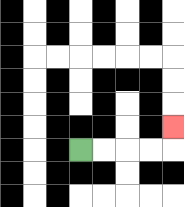{'start': '[3, 6]', 'end': '[7, 5]', 'path_directions': 'R,R,R,R,U', 'path_coordinates': '[[3, 6], [4, 6], [5, 6], [6, 6], [7, 6], [7, 5]]'}